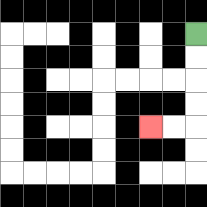{'start': '[8, 1]', 'end': '[6, 5]', 'path_directions': 'D,D,D,D,L,L', 'path_coordinates': '[[8, 1], [8, 2], [8, 3], [8, 4], [8, 5], [7, 5], [6, 5]]'}